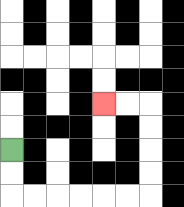{'start': '[0, 6]', 'end': '[4, 4]', 'path_directions': 'D,D,R,R,R,R,R,R,U,U,U,U,L,L', 'path_coordinates': '[[0, 6], [0, 7], [0, 8], [1, 8], [2, 8], [3, 8], [4, 8], [5, 8], [6, 8], [6, 7], [6, 6], [6, 5], [6, 4], [5, 4], [4, 4]]'}